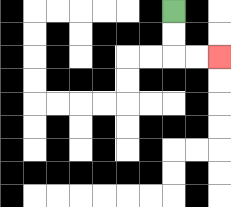{'start': '[7, 0]', 'end': '[9, 2]', 'path_directions': 'D,D,R,R', 'path_coordinates': '[[7, 0], [7, 1], [7, 2], [8, 2], [9, 2]]'}